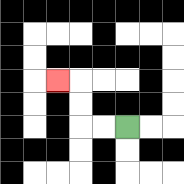{'start': '[5, 5]', 'end': '[2, 3]', 'path_directions': 'L,L,U,U,L', 'path_coordinates': '[[5, 5], [4, 5], [3, 5], [3, 4], [3, 3], [2, 3]]'}